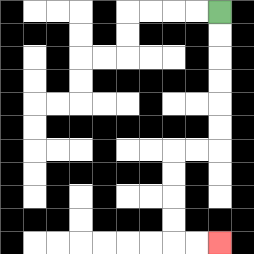{'start': '[9, 0]', 'end': '[9, 10]', 'path_directions': 'D,D,D,D,D,D,L,L,D,D,D,D,R,R', 'path_coordinates': '[[9, 0], [9, 1], [9, 2], [9, 3], [9, 4], [9, 5], [9, 6], [8, 6], [7, 6], [7, 7], [7, 8], [7, 9], [7, 10], [8, 10], [9, 10]]'}